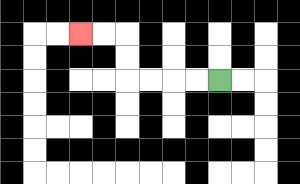{'start': '[9, 3]', 'end': '[3, 1]', 'path_directions': 'L,L,L,L,U,U,L,L', 'path_coordinates': '[[9, 3], [8, 3], [7, 3], [6, 3], [5, 3], [5, 2], [5, 1], [4, 1], [3, 1]]'}